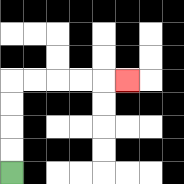{'start': '[0, 7]', 'end': '[5, 3]', 'path_directions': 'U,U,U,U,R,R,R,R,R', 'path_coordinates': '[[0, 7], [0, 6], [0, 5], [0, 4], [0, 3], [1, 3], [2, 3], [3, 3], [4, 3], [5, 3]]'}